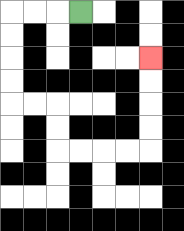{'start': '[3, 0]', 'end': '[6, 2]', 'path_directions': 'L,L,L,D,D,D,D,R,R,D,D,R,R,R,R,U,U,U,U', 'path_coordinates': '[[3, 0], [2, 0], [1, 0], [0, 0], [0, 1], [0, 2], [0, 3], [0, 4], [1, 4], [2, 4], [2, 5], [2, 6], [3, 6], [4, 6], [5, 6], [6, 6], [6, 5], [6, 4], [6, 3], [6, 2]]'}